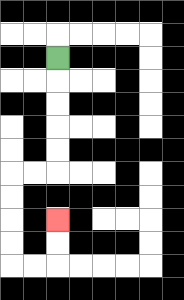{'start': '[2, 2]', 'end': '[2, 9]', 'path_directions': 'D,D,D,D,D,L,L,D,D,D,D,R,R,U,U', 'path_coordinates': '[[2, 2], [2, 3], [2, 4], [2, 5], [2, 6], [2, 7], [1, 7], [0, 7], [0, 8], [0, 9], [0, 10], [0, 11], [1, 11], [2, 11], [2, 10], [2, 9]]'}